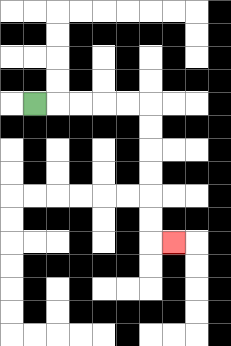{'start': '[1, 4]', 'end': '[7, 10]', 'path_directions': 'R,R,R,R,R,D,D,D,D,D,D,R', 'path_coordinates': '[[1, 4], [2, 4], [3, 4], [4, 4], [5, 4], [6, 4], [6, 5], [6, 6], [6, 7], [6, 8], [6, 9], [6, 10], [7, 10]]'}